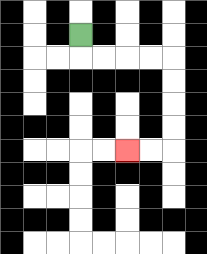{'start': '[3, 1]', 'end': '[5, 6]', 'path_directions': 'D,R,R,R,R,D,D,D,D,L,L', 'path_coordinates': '[[3, 1], [3, 2], [4, 2], [5, 2], [6, 2], [7, 2], [7, 3], [7, 4], [7, 5], [7, 6], [6, 6], [5, 6]]'}